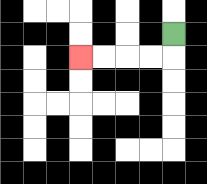{'start': '[7, 1]', 'end': '[3, 2]', 'path_directions': 'D,L,L,L,L', 'path_coordinates': '[[7, 1], [7, 2], [6, 2], [5, 2], [4, 2], [3, 2]]'}